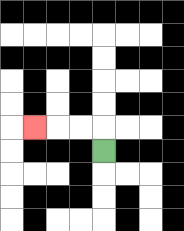{'start': '[4, 6]', 'end': '[1, 5]', 'path_directions': 'U,L,L,L', 'path_coordinates': '[[4, 6], [4, 5], [3, 5], [2, 5], [1, 5]]'}